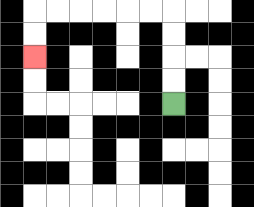{'start': '[7, 4]', 'end': '[1, 2]', 'path_directions': 'U,U,U,U,L,L,L,L,L,L,D,D', 'path_coordinates': '[[7, 4], [7, 3], [7, 2], [7, 1], [7, 0], [6, 0], [5, 0], [4, 0], [3, 0], [2, 0], [1, 0], [1, 1], [1, 2]]'}